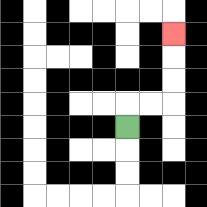{'start': '[5, 5]', 'end': '[7, 1]', 'path_directions': 'U,R,R,U,U,U', 'path_coordinates': '[[5, 5], [5, 4], [6, 4], [7, 4], [7, 3], [7, 2], [7, 1]]'}